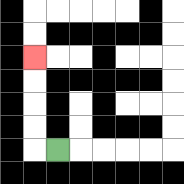{'start': '[2, 6]', 'end': '[1, 2]', 'path_directions': 'L,U,U,U,U', 'path_coordinates': '[[2, 6], [1, 6], [1, 5], [1, 4], [1, 3], [1, 2]]'}